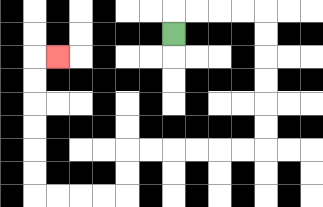{'start': '[7, 1]', 'end': '[2, 2]', 'path_directions': 'U,R,R,R,R,D,D,D,D,D,D,L,L,L,L,L,L,D,D,L,L,L,L,U,U,U,U,U,U,R', 'path_coordinates': '[[7, 1], [7, 0], [8, 0], [9, 0], [10, 0], [11, 0], [11, 1], [11, 2], [11, 3], [11, 4], [11, 5], [11, 6], [10, 6], [9, 6], [8, 6], [7, 6], [6, 6], [5, 6], [5, 7], [5, 8], [4, 8], [3, 8], [2, 8], [1, 8], [1, 7], [1, 6], [1, 5], [1, 4], [1, 3], [1, 2], [2, 2]]'}